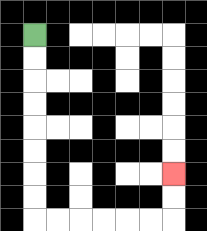{'start': '[1, 1]', 'end': '[7, 7]', 'path_directions': 'D,D,D,D,D,D,D,D,R,R,R,R,R,R,U,U', 'path_coordinates': '[[1, 1], [1, 2], [1, 3], [1, 4], [1, 5], [1, 6], [1, 7], [1, 8], [1, 9], [2, 9], [3, 9], [4, 9], [5, 9], [6, 9], [7, 9], [7, 8], [7, 7]]'}